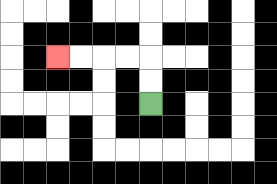{'start': '[6, 4]', 'end': '[2, 2]', 'path_directions': 'U,U,L,L,L,L', 'path_coordinates': '[[6, 4], [6, 3], [6, 2], [5, 2], [4, 2], [3, 2], [2, 2]]'}